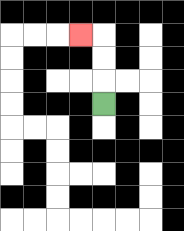{'start': '[4, 4]', 'end': '[3, 1]', 'path_directions': 'U,U,U,L', 'path_coordinates': '[[4, 4], [4, 3], [4, 2], [4, 1], [3, 1]]'}